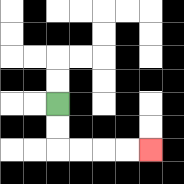{'start': '[2, 4]', 'end': '[6, 6]', 'path_directions': 'D,D,R,R,R,R', 'path_coordinates': '[[2, 4], [2, 5], [2, 6], [3, 6], [4, 6], [5, 6], [6, 6]]'}